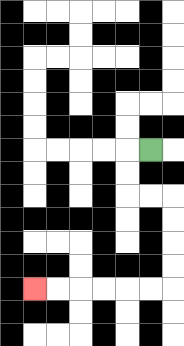{'start': '[6, 6]', 'end': '[1, 12]', 'path_directions': 'L,D,D,R,R,D,D,D,D,L,L,L,L,L,L', 'path_coordinates': '[[6, 6], [5, 6], [5, 7], [5, 8], [6, 8], [7, 8], [7, 9], [7, 10], [7, 11], [7, 12], [6, 12], [5, 12], [4, 12], [3, 12], [2, 12], [1, 12]]'}